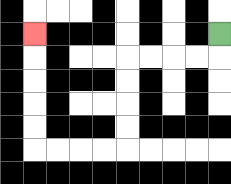{'start': '[9, 1]', 'end': '[1, 1]', 'path_directions': 'D,L,L,L,L,D,D,D,D,L,L,L,L,U,U,U,U,U', 'path_coordinates': '[[9, 1], [9, 2], [8, 2], [7, 2], [6, 2], [5, 2], [5, 3], [5, 4], [5, 5], [5, 6], [4, 6], [3, 6], [2, 6], [1, 6], [1, 5], [1, 4], [1, 3], [1, 2], [1, 1]]'}